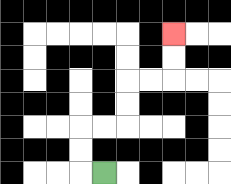{'start': '[4, 7]', 'end': '[7, 1]', 'path_directions': 'L,U,U,R,R,U,U,R,R,U,U', 'path_coordinates': '[[4, 7], [3, 7], [3, 6], [3, 5], [4, 5], [5, 5], [5, 4], [5, 3], [6, 3], [7, 3], [7, 2], [7, 1]]'}